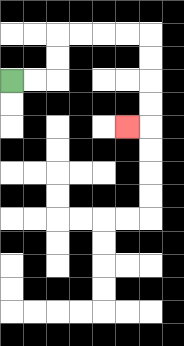{'start': '[0, 3]', 'end': '[5, 5]', 'path_directions': 'R,R,U,U,R,R,R,R,D,D,D,D,L', 'path_coordinates': '[[0, 3], [1, 3], [2, 3], [2, 2], [2, 1], [3, 1], [4, 1], [5, 1], [6, 1], [6, 2], [6, 3], [6, 4], [6, 5], [5, 5]]'}